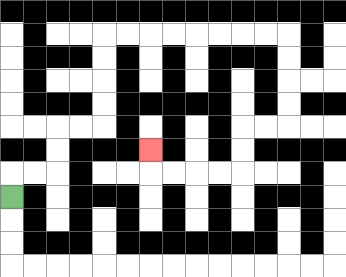{'start': '[0, 8]', 'end': '[6, 6]', 'path_directions': 'U,R,R,U,U,R,R,U,U,U,U,R,R,R,R,R,R,R,R,D,D,D,D,L,L,D,D,L,L,L,L,U', 'path_coordinates': '[[0, 8], [0, 7], [1, 7], [2, 7], [2, 6], [2, 5], [3, 5], [4, 5], [4, 4], [4, 3], [4, 2], [4, 1], [5, 1], [6, 1], [7, 1], [8, 1], [9, 1], [10, 1], [11, 1], [12, 1], [12, 2], [12, 3], [12, 4], [12, 5], [11, 5], [10, 5], [10, 6], [10, 7], [9, 7], [8, 7], [7, 7], [6, 7], [6, 6]]'}